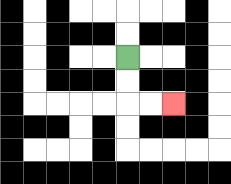{'start': '[5, 2]', 'end': '[7, 4]', 'path_directions': 'D,D,R,R', 'path_coordinates': '[[5, 2], [5, 3], [5, 4], [6, 4], [7, 4]]'}